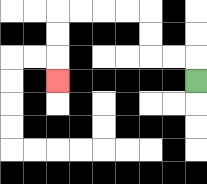{'start': '[8, 3]', 'end': '[2, 3]', 'path_directions': 'U,L,L,U,U,L,L,L,L,D,D,D', 'path_coordinates': '[[8, 3], [8, 2], [7, 2], [6, 2], [6, 1], [6, 0], [5, 0], [4, 0], [3, 0], [2, 0], [2, 1], [2, 2], [2, 3]]'}